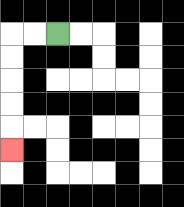{'start': '[2, 1]', 'end': '[0, 6]', 'path_directions': 'L,L,D,D,D,D,D', 'path_coordinates': '[[2, 1], [1, 1], [0, 1], [0, 2], [0, 3], [0, 4], [0, 5], [0, 6]]'}